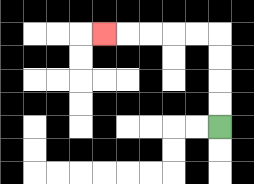{'start': '[9, 5]', 'end': '[4, 1]', 'path_directions': 'U,U,U,U,L,L,L,L,L', 'path_coordinates': '[[9, 5], [9, 4], [9, 3], [9, 2], [9, 1], [8, 1], [7, 1], [6, 1], [5, 1], [4, 1]]'}